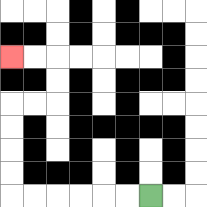{'start': '[6, 8]', 'end': '[0, 2]', 'path_directions': 'L,L,L,L,L,L,U,U,U,U,R,R,U,U,L,L', 'path_coordinates': '[[6, 8], [5, 8], [4, 8], [3, 8], [2, 8], [1, 8], [0, 8], [0, 7], [0, 6], [0, 5], [0, 4], [1, 4], [2, 4], [2, 3], [2, 2], [1, 2], [0, 2]]'}